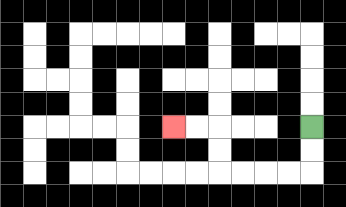{'start': '[13, 5]', 'end': '[7, 5]', 'path_directions': 'D,D,L,L,L,L,U,U,L,L', 'path_coordinates': '[[13, 5], [13, 6], [13, 7], [12, 7], [11, 7], [10, 7], [9, 7], [9, 6], [9, 5], [8, 5], [7, 5]]'}